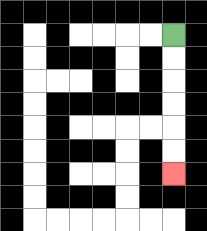{'start': '[7, 1]', 'end': '[7, 7]', 'path_directions': 'D,D,D,D,D,D', 'path_coordinates': '[[7, 1], [7, 2], [7, 3], [7, 4], [7, 5], [7, 6], [7, 7]]'}